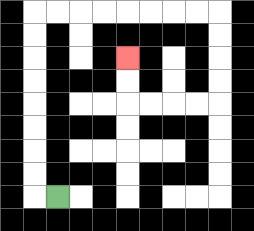{'start': '[2, 8]', 'end': '[5, 2]', 'path_directions': 'L,U,U,U,U,U,U,U,U,R,R,R,R,R,R,R,R,D,D,D,D,L,L,L,L,U,U', 'path_coordinates': '[[2, 8], [1, 8], [1, 7], [1, 6], [1, 5], [1, 4], [1, 3], [1, 2], [1, 1], [1, 0], [2, 0], [3, 0], [4, 0], [5, 0], [6, 0], [7, 0], [8, 0], [9, 0], [9, 1], [9, 2], [9, 3], [9, 4], [8, 4], [7, 4], [6, 4], [5, 4], [5, 3], [5, 2]]'}